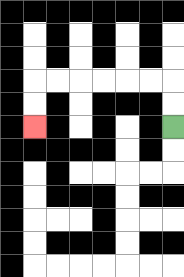{'start': '[7, 5]', 'end': '[1, 5]', 'path_directions': 'U,U,L,L,L,L,L,L,D,D', 'path_coordinates': '[[7, 5], [7, 4], [7, 3], [6, 3], [5, 3], [4, 3], [3, 3], [2, 3], [1, 3], [1, 4], [1, 5]]'}